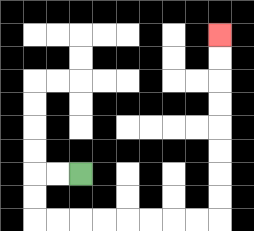{'start': '[3, 7]', 'end': '[9, 1]', 'path_directions': 'L,L,D,D,R,R,R,R,R,R,R,R,U,U,U,U,U,U,U,U', 'path_coordinates': '[[3, 7], [2, 7], [1, 7], [1, 8], [1, 9], [2, 9], [3, 9], [4, 9], [5, 9], [6, 9], [7, 9], [8, 9], [9, 9], [9, 8], [9, 7], [9, 6], [9, 5], [9, 4], [9, 3], [9, 2], [9, 1]]'}